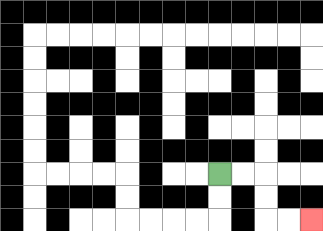{'start': '[9, 7]', 'end': '[13, 9]', 'path_directions': 'R,R,D,D,R,R', 'path_coordinates': '[[9, 7], [10, 7], [11, 7], [11, 8], [11, 9], [12, 9], [13, 9]]'}